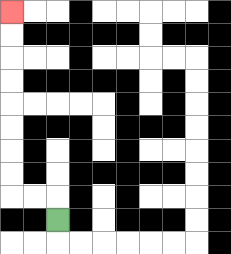{'start': '[2, 9]', 'end': '[0, 0]', 'path_directions': 'U,L,L,U,U,U,U,U,U,U,U', 'path_coordinates': '[[2, 9], [2, 8], [1, 8], [0, 8], [0, 7], [0, 6], [0, 5], [0, 4], [0, 3], [0, 2], [0, 1], [0, 0]]'}